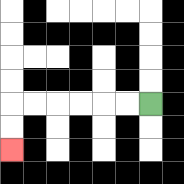{'start': '[6, 4]', 'end': '[0, 6]', 'path_directions': 'L,L,L,L,L,L,D,D', 'path_coordinates': '[[6, 4], [5, 4], [4, 4], [3, 4], [2, 4], [1, 4], [0, 4], [0, 5], [0, 6]]'}